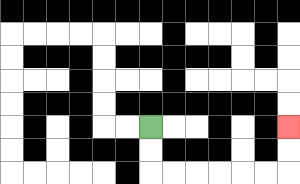{'start': '[6, 5]', 'end': '[12, 5]', 'path_directions': 'D,D,R,R,R,R,R,R,U,U', 'path_coordinates': '[[6, 5], [6, 6], [6, 7], [7, 7], [8, 7], [9, 7], [10, 7], [11, 7], [12, 7], [12, 6], [12, 5]]'}